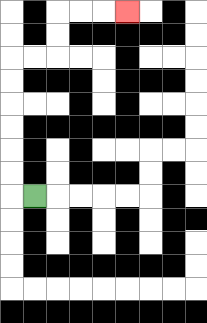{'start': '[1, 8]', 'end': '[5, 0]', 'path_directions': 'L,U,U,U,U,U,U,R,R,U,U,R,R,R', 'path_coordinates': '[[1, 8], [0, 8], [0, 7], [0, 6], [0, 5], [0, 4], [0, 3], [0, 2], [1, 2], [2, 2], [2, 1], [2, 0], [3, 0], [4, 0], [5, 0]]'}